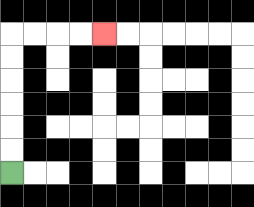{'start': '[0, 7]', 'end': '[4, 1]', 'path_directions': 'U,U,U,U,U,U,R,R,R,R', 'path_coordinates': '[[0, 7], [0, 6], [0, 5], [0, 4], [0, 3], [0, 2], [0, 1], [1, 1], [2, 1], [3, 1], [4, 1]]'}